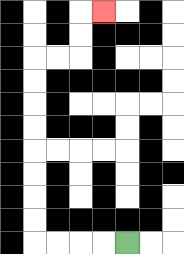{'start': '[5, 10]', 'end': '[4, 0]', 'path_directions': 'L,L,L,L,U,U,U,U,U,U,U,U,R,R,U,U,R', 'path_coordinates': '[[5, 10], [4, 10], [3, 10], [2, 10], [1, 10], [1, 9], [1, 8], [1, 7], [1, 6], [1, 5], [1, 4], [1, 3], [1, 2], [2, 2], [3, 2], [3, 1], [3, 0], [4, 0]]'}